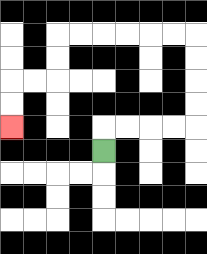{'start': '[4, 6]', 'end': '[0, 5]', 'path_directions': 'U,R,R,R,R,U,U,U,U,L,L,L,L,L,L,D,D,L,L,D,D', 'path_coordinates': '[[4, 6], [4, 5], [5, 5], [6, 5], [7, 5], [8, 5], [8, 4], [8, 3], [8, 2], [8, 1], [7, 1], [6, 1], [5, 1], [4, 1], [3, 1], [2, 1], [2, 2], [2, 3], [1, 3], [0, 3], [0, 4], [0, 5]]'}